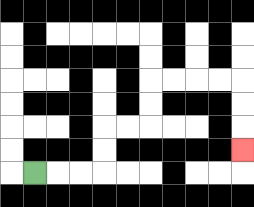{'start': '[1, 7]', 'end': '[10, 6]', 'path_directions': 'R,R,R,U,U,R,R,U,U,R,R,R,R,D,D,D', 'path_coordinates': '[[1, 7], [2, 7], [3, 7], [4, 7], [4, 6], [4, 5], [5, 5], [6, 5], [6, 4], [6, 3], [7, 3], [8, 3], [9, 3], [10, 3], [10, 4], [10, 5], [10, 6]]'}